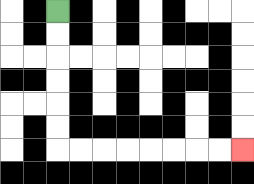{'start': '[2, 0]', 'end': '[10, 6]', 'path_directions': 'D,D,D,D,D,D,R,R,R,R,R,R,R,R', 'path_coordinates': '[[2, 0], [2, 1], [2, 2], [2, 3], [2, 4], [2, 5], [2, 6], [3, 6], [4, 6], [5, 6], [6, 6], [7, 6], [8, 6], [9, 6], [10, 6]]'}